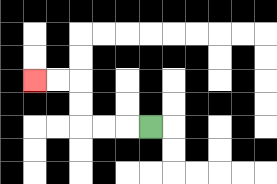{'start': '[6, 5]', 'end': '[1, 3]', 'path_directions': 'L,L,L,U,U,L,L', 'path_coordinates': '[[6, 5], [5, 5], [4, 5], [3, 5], [3, 4], [3, 3], [2, 3], [1, 3]]'}